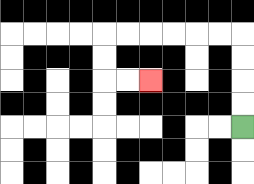{'start': '[10, 5]', 'end': '[6, 3]', 'path_directions': 'U,U,U,U,L,L,L,L,L,L,D,D,R,R', 'path_coordinates': '[[10, 5], [10, 4], [10, 3], [10, 2], [10, 1], [9, 1], [8, 1], [7, 1], [6, 1], [5, 1], [4, 1], [4, 2], [4, 3], [5, 3], [6, 3]]'}